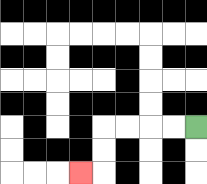{'start': '[8, 5]', 'end': '[3, 7]', 'path_directions': 'L,L,L,L,D,D,L', 'path_coordinates': '[[8, 5], [7, 5], [6, 5], [5, 5], [4, 5], [4, 6], [4, 7], [3, 7]]'}